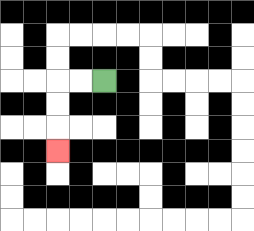{'start': '[4, 3]', 'end': '[2, 6]', 'path_directions': 'L,L,D,D,D', 'path_coordinates': '[[4, 3], [3, 3], [2, 3], [2, 4], [2, 5], [2, 6]]'}